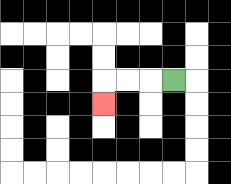{'start': '[7, 3]', 'end': '[4, 4]', 'path_directions': 'L,L,L,D', 'path_coordinates': '[[7, 3], [6, 3], [5, 3], [4, 3], [4, 4]]'}